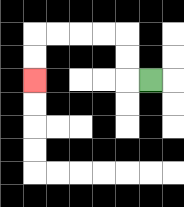{'start': '[6, 3]', 'end': '[1, 3]', 'path_directions': 'L,U,U,L,L,L,L,D,D', 'path_coordinates': '[[6, 3], [5, 3], [5, 2], [5, 1], [4, 1], [3, 1], [2, 1], [1, 1], [1, 2], [1, 3]]'}